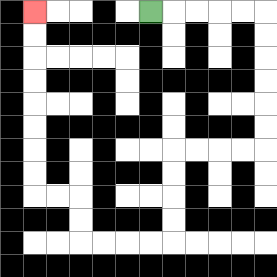{'start': '[6, 0]', 'end': '[1, 0]', 'path_directions': 'R,R,R,R,R,D,D,D,D,D,D,L,L,L,L,D,D,D,D,L,L,L,L,U,U,L,L,U,U,U,U,U,U,U,U', 'path_coordinates': '[[6, 0], [7, 0], [8, 0], [9, 0], [10, 0], [11, 0], [11, 1], [11, 2], [11, 3], [11, 4], [11, 5], [11, 6], [10, 6], [9, 6], [8, 6], [7, 6], [7, 7], [7, 8], [7, 9], [7, 10], [6, 10], [5, 10], [4, 10], [3, 10], [3, 9], [3, 8], [2, 8], [1, 8], [1, 7], [1, 6], [1, 5], [1, 4], [1, 3], [1, 2], [1, 1], [1, 0]]'}